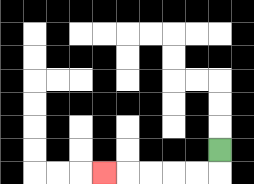{'start': '[9, 6]', 'end': '[4, 7]', 'path_directions': 'D,L,L,L,L,L', 'path_coordinates': '[[9, 6], [9, 7], [8, 7], [7, 7], [6, 7], [5, 7], [4, 7]]'}